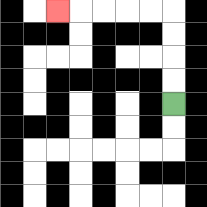{'start': '[7, 4]', 'end': '[2, 0]', 'path_directions': 'U,U,U,U,L,L,L,L,L', 'path_coordinates': '[[7, 4], [7, 3], [7, 2], [7, 1], [7, 0], [6, 0], [5, 0], [4, 0], [3, 0], [2, 0]]'}